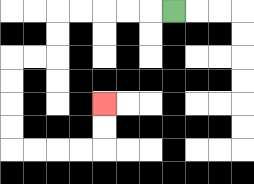{'start': '[7, 0]', 'end': '[4, 4]', 'path_directions': 'L,L,L,L,L,D,D,L,L,D,D,D,D,R,R,R,R,U,U', 'path_coordinates': '[[7, 0], [6, 0], [5, 0], [4, 0], [3, 0], [2, 0], [2, 1], [2, 2], [1, 2], [0, 2], [0, 3], [0, 4], [0, 5], [0, 6], [1, 6], [2, 6], [3, 6], [4, 6], [4, 5], [4, 4]]'}